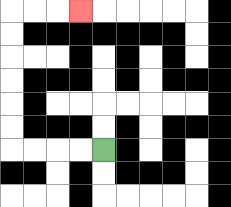{'start': '[4, 6]', 'end': '[3, 0]', 'path_directions': 'L,L,L,L,U,U,U,U,U,U,R,R,R', 'path_coordinates': '[[4, 6], [3, 6], [2, 6], [1, 6], [0, 6], [0, 5], [0, 4], [0, 3], [0, 2], [0, 1], [0, 0], [1, 0], [2, 0], [3, 0]]'}